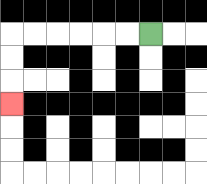{'start': '[6, 1]', 'end': '[0, 4]', 'path_directions': 'L,L,L,L,L,L,D,D,D', 'path_coordinates': '[[6, 1], [5, 1], [4, 1], [3, 1], [2, 1], [1, 1], [0, 1], [0, 2], [0, 3], [0, 4]]'}